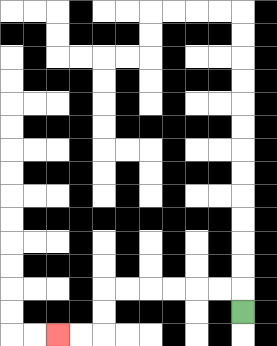{'start': '[10, 13]', 'end': '[2, 14]', 'path_directions': 'U,L,L,L,L,L,L,D,D,L,L', 'path_coordinates': '[[10, 13], [10, 12], [9, 12], [8, 12], [7, 12], [6, 12], [5, 12], [4, 12], [4, 13], [4, 14], [3, 14], [2, 14]]'}